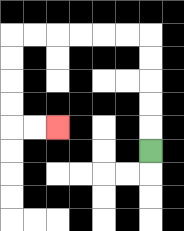{'start': '[6, 6]', 'end': '[2, 5]', 'path_directions': 'U,U,U,U,U,L,L,L,L,L,L,D,D,D,D,R,R', 'path_coordinates': '[[6, 6], [6, 5], [6, 4], [6, 3], [6, 2], [6, 1], [5, 1], [4, 1], [3, 1], [2, 1], [1, 1], [0, 1], [0, 2], [0, 3], [0, 4], [0, 5], [1, 5], [2, 5]]'}